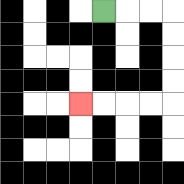{'start': '[4, 0]', 'end': '[3, 4]', 'path_directions': 'R,R,R,D,D,D,D,L,L,L,L', 'path_coordinates': '[[4, 0], [5, 0], [6, 0], [7, 0], [7, 1], [7, 2], [7, 3], [7, 4], [6, 4], [5, 4], [4, 4], [3, 4]]'}